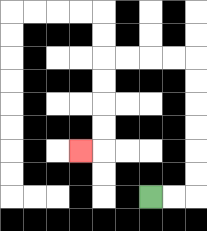{'start': '[6, 8]', 'end': '[3, 6]', 'path_directions': 'R,R,U,U,U,U,U,U,L,L,L,L,D,D,D,D,L', 'path_coordinates': '[[6, 8], [7, 8], [8, 8], [8, 7], [8, 6], [8, 5], [8, 4], [8, 3], [8, 2], [7, 2], [6, 2], [5, 2], [4, 2], [4, 3], [4, 4], [4, 5], [4, 6], [3, 6]]'}